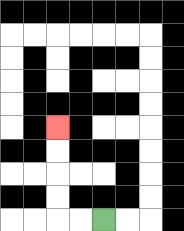{'start': '[4, 9]', 'end': '[2, 5]', 'path_directions': 'L,L,U,U,U,U', 'path_coordinates': '[[4, 9], [3, 9], [2, 9], [2, 8], [2, 7], [2, 6], [2, 5]]'}